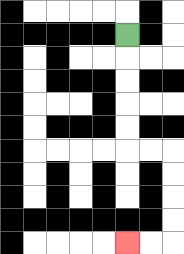{'start': '[5, 1]', 'end': '[5, 10]', 'path_directions': 'D,D,D,D,D,R,R,D,D,D,D,L,L', 'path_coordinates': '[[5, 1], [5, 2], [5, 3], [5, 4], [5, 5], [5, 6], [6, 6], [7, 6], [7, 7], [7, 8], [7, 9], [7, 10], [6, 10], [5, 10]]'}